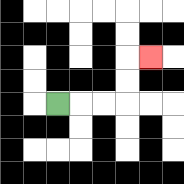{'start': '[2, 4]', 'end': '[6, 2]', 'path_directions': 'R,R,R,U,U,R', 'path_coordinates': '[[2, 4], [3, 4], [4, 4], [5, 4], [5, 3], [5, 2], [6, 2]]'}